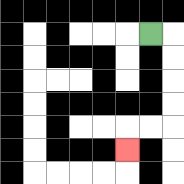{'start': '[6, 1]', 'end': '[5, 6]', 'path_directions': 'R,D,D,D,D,L,L,D', 'path_coordinates': '[[6, 1], [7, 1], [7, 2], [7, 3], [7, 4], [7, 5], [6, 5], [5, 5], [5, 6]]'}